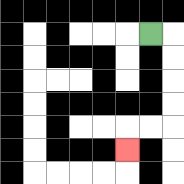{'start': '[6, 1]', 'end': '[5, 6]', 'path_directions': 'R,D,D,D,D,L,L,D', 'path_coordinates': '[[6, 1], [7, 1], [7, 2], [7, 3], [7, 4], [7, 5], [6, 5], [5, 5], [5, 6]]'}